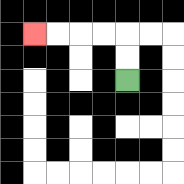{'start': '[5, 3]', 'end': '[1, 1]', 'path_directions': 'U,U,L,L,L,L', 'path_coordinates': '[[5, 3], [5, 2], [5, 1], [4, 1], [3, 1], [2, 1], [1, 1]]'}